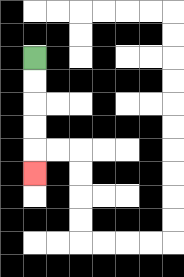{'start': '[1, 2]', 'end': '[1, 7]', 'path_directions': 'D,D,D,D,D', 'path_coordinates': '[[1, 2], [1, 3], [1, 4], [1, 5], [1, 6], [1, 7]]'}